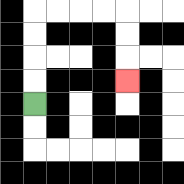{'start': '[1, 4]', 'end': '[5, 3]', 'path_directions': 'U,U,U,U,R,R,R,R,D,D,D', 'path_coordinates': '[[1, 4], [1, 3], [1, 2], [1, 1], [1, 0], [2, 0], [3, 0], [4, 0], [5, 0], [5, 1], [5, 2], [5, 3]]'}